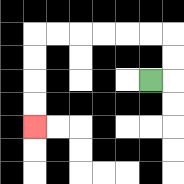{'start': '[6, 3]', 'end': '[1, 5]', 'path_directions': 'R,U,U,L,L,L,L,L,L,D,D,D,D', 'path_coordinates': '[[6, 3], [7, 3], [7, 2], [7, 1], [6, 1], [5, 1], [4, 1], [3, 1], [2, 1], [1, 1], [1, 2], [1, 3], [1, 4], [1, 5]]'}